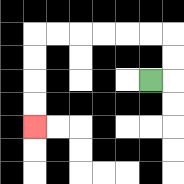{'start': '[6, 3]', 'end': '[1, 5]', 'path_directions': 'R,U,U,L,L,L,L,L,L,D,D,D,D', 'path_coordinates': '[[6, 3], [7, 3], [7, 2], [7, 1], [6, 1], [5, 1], [4, 1], [3, 1], [2, 1], [1, 1], [1, 2], [1, 3], [1, 4], [1, 5]]'}